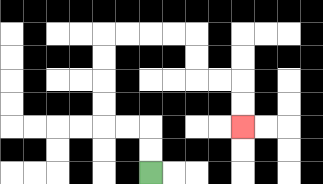{'start': '[6, 7]', 'end': '[10, 5]', 'path_directions': 'U,U,L,L,U,U,U,U,R,R,R,R,D,D,R,R,D,D', 'path_coordinates': '[[6, 7], [6, 6], [6, 5], [5, 5], [4, 5], [4, 4], [4, 3], [4, 2], [4, 1], [5, 1], [6, 1], [7, 1], [8, 1], [8, 2], [8, 3], [9, 3], [10, 3], [10, 4], [10, 5]]'}